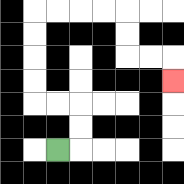{'start': '[2, 6]', 'end': '[7, 3]', 'path_directions': 'R,U,U,L,L,U,U,U,U,R,R,R,R,D,D,R,R,D', 'path_coordinates': '[[2, 6], [3, 6], [3, 5], [3, 4], [2, 4], [1, 4], [1, 3], [1, 2], [1, 1], [1, 0], [2, 0], [3, 0], [4, 0], [5, 0], [5, 1], [5, 2], [6, 2], [7, 2], [7, 3]]'}